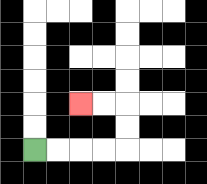{'start': '[1, 6]', 'end': '[3, 4]', 'path_directions': 'R,R,R,R,U,U,L,L', 'path_coordinates': '[[1, 6], [2, 6], [3, 6], [4, 6], [5, 6], [5, 5], [5, 4], [4, 4], [3, 4]]'}